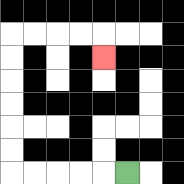{'start': '[5, 7]', 'end': '[4, 2]', 'path_directions': 'L,L,L,L,L,U,U,U,U,U,U,R,R,R,R,D', 'path_coordinates': '[[5, 7], [4, 7], [3, 7], [2, 7], [1, 7], [0, 7], [0, 6], [0, 5], [0, 4], [0, 3], [0, 2], [0, 1], [1, 1], [2, 1], [3, 1], [4, 1], [4, 2]]'}